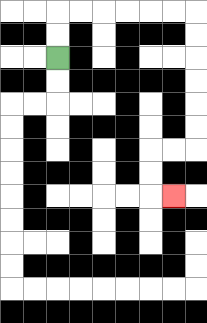{'start': '[2, 2]', 'end': '[7, 8]', 'path_directions': 'U,U,R,R,R,R,R,R,D,D,D,D,D,D,L,L,D,D,R', 'path_coordinates': '[[2, 2], [2, 1], [2, 0], [3, 0], [4, 0], [5, 0], [6, 0], [7, 0], [8, 0], [8, 1], [8, 2], [8, 3], [8, 4], [8, 5], [8, 6], [7, 6], [6, 6], [6, 7], [6, 8], [7, 8]]'}